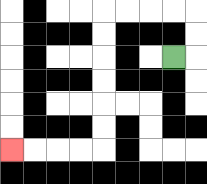{'start': '[7, 2]', 'end': '[0, 6]', 'path_directions': 'R,U,U,L,L,L,L,D,D,D,D,D,D,L,L,L,L', 'path_coordinates': '[[7, 2], [8, 2], [8, 1], [8, 0], [7, 0], [6, 0], [5, 0], [4, 0], [4, 1], [4, 2], [4, 3], [4, 4], [4, 5], [4, 6], [3, 6], [2, 6], [1, 6], [0, 6]]'}